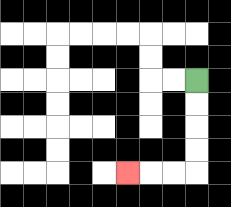{'start': '[8, 3]', 'end': '[5, 7]', 'path_directions': 'D,D,D,D,L,L,L', 'path_coordinates': '[[8, 3], [8, 4], [8, 5], [8, 6], [8, 7], [7, 7], [6, 7], [5, 7]]'}